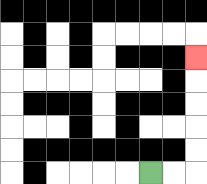{'start': '[6, 7]', 'end': '[8, 2]', 'path_directions': 'R,R,U,U,U,U,U', 'path_coordinates': '[[6, 7], [7, 7], [8, 7], [8, 6], [8, 5], [8, 4], [8, 3], [8, 2]]'}